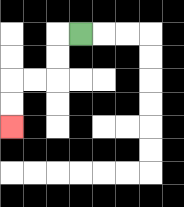{'start': '[3, 1]', 'end': '[0, 5]', 'path_directions': 'L,D,D,L,L,D,D', 'path_coordinates': '[[3, 1], [2, 1], [2, 2], [2, 3], [1, 3], [0, 3], [0, 4], [0, 5]]'}